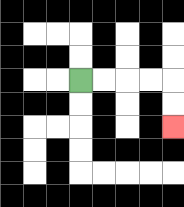{'start': '[3, 3]', 'end': '[7, 5]', 'path_directions': 'R,R,R,R,D,D', 'path_coordinates': '[[3, 3], [4, 3], [5, 3], [6, 3], [7, 3], [7, 4], [7, 5]]'}